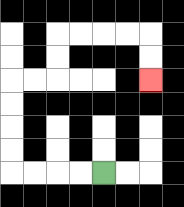{'start': '[4, 7]', 'end': '[6, 3]', 'path_directions': 'L,L,L,L,U,U,U,U,R,R,U,U,R,R,R,R,D,D', 'path_coordinates': '[[4, 7], [3, 7], [2, 7], [1, 7], [0, 7], [0, 6], [0, 5], [0, 4], [0, 3], [1, 3], [2, 3], [2, 2], [2, 1], [3, 1], [4, 1], [5, 1], [6, 1], [6, 2], [6, 3]]'}